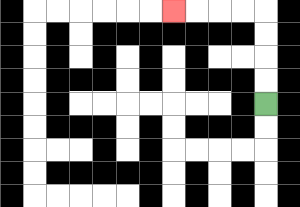{'start': '[11, 4]', 'end': '[7, 0]', 'path_directions': 'U,U,U,U,L,L,L,L', 'path_coordinates': '[[11, 4], [11, 3], [11, 2], [11, 1], [11, 0], [10, 0], [9, 0], [8, 0], [7, 0]]'}